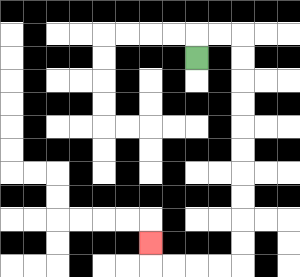{'start': '[8, 2]', 'end': '[6, 10]', 'path_directions': 'U,R,R,D,D,D,D,D,D,D,D,D,D,L,L,L,L,U', 'path_coordinates': '[[8, 2], [8, 1], [9, 1], [10, 1], [10, 2], [10, 3], [10, 4], [10, 5], [10, 6], [10, 7], [10, 8], [10, 9], [10, 10], [10, 11], [9, 11], [8, 11], [7, 11], [6, 11], [6, 10]]'}